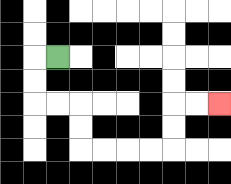{'start': '[2, 2]', 'end': '[9, 4]', 'path_directions': 'L,D,D,R,R,D,D,R,R,R,R,U,U,R,R', 'path_coordinates': '[[2, 2], [1, 2], [1, 3], [1, 4], [2, 4], [3, 4], [3, 5], [3, 6], [4, 6], [5, 6], [6, 6], [7, 6], [7, 5], [7, 4], [8, 4], [9, 4]]'}